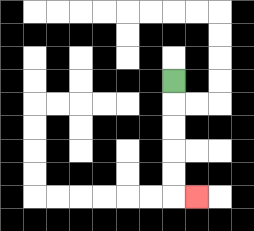{'start': '[7, 3]', 'end': '[8, 8]', 'path_directions': 'D,D,D,D,D,R', 'path_coordinates': '[[7, 3], [7, 4], [7, 5], [7, 6], [7, 7], [7, 8], [8, 8]]'}